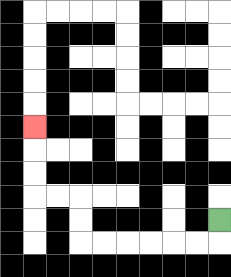{'start': '[9, 9]', 'end': '[1, 5]', 'path_directions': 'D,L,L,L,L,L,L,U,U,L,L,U,U,U', 'path_coordinates': '[[9, 9], [9, 10], [8, 10], [7, 10], [6, 10], [5, 10], [4, 10], [3, 10], [3, 9], [3, 8], [2, 8], [1, 8], [1, 7], [1, 6], [1, 5]]'}